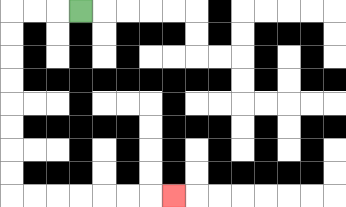{'start': '[3, 0]', 'end': '[7, 8]', 'path_directions': 'L,L,L,D,D,D,D,D,D,D,D,R,R,R,R,R,R,R', 'path_coordinates': '[[3, 0], [2, 0], [1, 0], [0, 0], [0, 1], [0, 2], [0, 3], [0, 4], [0, 5], [0, 6], [0, 7], [0, 8], [1, 8], [2, 8], [3, 8], [4, 8], [5, 8], [6, 8], [7, 8]]'}